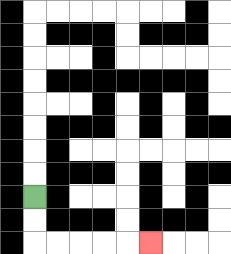{'start': '[1, 8]', 'end': '[6, 10]', 'path_directions': 'D,D,R,R,R,R,R', 'path_coordinates': '[[1, 8], [1, 9], [1, 10], [2, 10], [3, 10], [4, 10], [5, 10], [6, 10]]'}